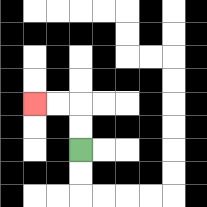{'start': '[3, 6]', 'end': '[1, 4]', 'path_directions': 'U,U,L,L', 'path_coordinates': '[[3, 6], [3, 5], [3, 4], [2, 4], [1, 4]]'}